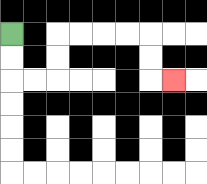{'start': '[0, 1]', 'end': '[7, 3]', 'path_directions': 'D,D,R,R,U,U,R,R,R,R,D,D,R', 'path_coordinates': '[[0, 1], [0, 2], [0, 3], [1, 3], [2, 3], [2, 2], [2, 1], [3, 1], [4, 1], [5, 1], [6, 1], [6, 2], [6, 3], [7, 3]]'}